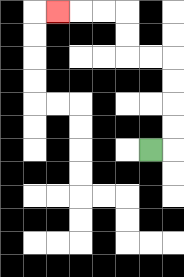{'start': '[6, 6]', 'end': '[2, 0]', 'path_directions': 'R,U,U,U,U,L,L,U,U,L,L,L', 'path_coordinates': '[[6, 6], [7, 6], [7, 5], [7, 4], [7, 3], [7, 2], [6, 2], [5, 2], [5, 1], [5, 0], [4, 0], [3, 0], [2, 0]]'}